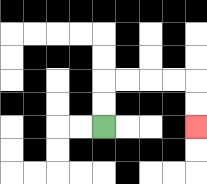{'start': '[4, 5]', 'end': '[8, 5]', 'path_directions': 'U,U,R,R,R,R,D,D', 'path_coordinates': '[[4, 5], [4, 4], [4, 3], [5, 3], [6, 3], [7, 3], [8, 3], [8, 4], [8, 5]]'}